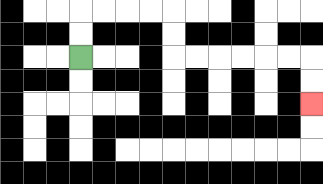{'start': '[3, 2]', 'end': '[13, 4]', 'path_directions': 'U,U,R,R,R,R,D,D,R,R,R,R,R,R,D,D', 'path_coordinates': '[[3, 2], [3, 1], [3, 0], [4, 0], [5, 0], [6, 0], [7, 0], [7, 1], [7, 2], [8, 2], [9, 2], [10, 2], [11, 2], [12, 2], [13, 2], [13, 3], [13, 4]]'}